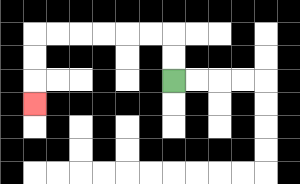{'start': '[7, 3]', 'end': '[1, 4]', 'path_directions': 'U,U,L,L,L,L,L,L,D,D,D', 'path_coordinates': '[[7, 3], [7, 2], [7, 1], [6, 1], [5, 1], [4, 1], [3, 1], [2, 1], [1, 1], [1, 2], [1, 3], [1, 4]]'}